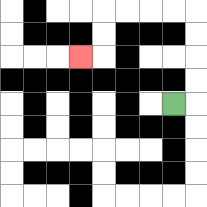{'start': '[7, 4]', 'end': '[3, 2]', 'path_directions': 'R,U,U,U,U,L,L,L,L,D,D,L', 'path_coordinates': '[[7, 4], [8, 4], [8, 3], [8, 2], [8, 1], [8, 0], [7, 0], [6, 0], [5, 0], [4, 0], [4, 1], [4, 2], [3, 2]]'}